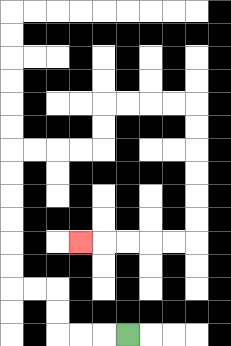{'start': '[5, 14]', 'end': '[3, 10]', 'path_directions': 'L,L,L,U,U,L,L,U,U,U,U,U,U,R,R,R,R,U,U,R,R,R,R,D,D,D,D,D,D,L,L,L,L,L', 'path_coordinates': '[[5, 14], [4, 14], [3, 14], [2, 14], [2, 13], [2, 12], [1, 12], [0, 12], [0, 11], [0, 10], [0, 9], [0, 8], [0, 7], [0, 6], [1, 6], [2, 6], [3, 6], [4, 6], [4, 5], [4, 4], [5, 4], [6, 4], [7, 4], [8, 4], [8, 5], [8, 6], [8, 7], [8, 8], [8, 9], [8, 10], [7, 10], [6, 10], [5, 10], [4, 10], [3, 10]]'}